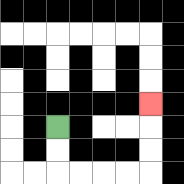{'start': '[2, 5]', 'end': '[6, 4]', 'path_directions': 'D,D,R,R,R,R,U,U,U', 'path_coordinates': '[[2, 5], [2, 6], [2, 7], [3, 7], [4, 7], [5, 7], [6, 7], [6, 6], [6, 5], [6, 4]]'}